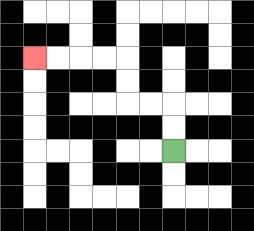{'start': '[7, 6]', 'end': '[1, 2]', 'path_directions': 'U,U,L,L,U,U,L,L,L,L', 'path_coordinates': '[[7, 6], [7, 5], [7, 4], [6, 4], [5, 4], [5, 3], [5, 2], [4, 2], [3, 2], [2, 2], [1, 2]]'}